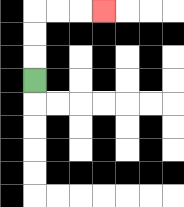{'start': '[1, 3]', 'end': '[4, 0]', 'path_directions': 'U,U,U,R,R,R', 'path_coordinates': '[[1, 3], [1, 2], [1, 1], [1, 0], [2, 0], [3, 0], [4, 0]]'}